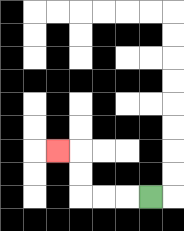{'start': '[6, 8]', 'end': '[2, 6]', 'path_directions': 'L,L,L,U,U,L', 'path_coordinates': '[[6, 8], [5, 8], [4, 8], [3, 8], [3, 7], [3, 6], [2, 6]]'}